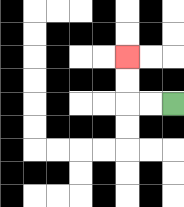{'start': '[7, 4]', 'end': '[5, 2]', 'path_directions': 'L,L,U,U', 'path_coordinates': '[[7, 4], [6, 4], [5, 4], [5, 3], [5, 2]]'}